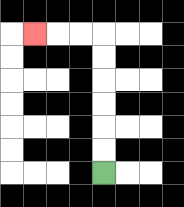{'start': '[4, 7]', 'end': '[1, 1]', 'path_directions': 'U,U,U,U,U,U,L,L,L', 'path_coordinates': '[[4, 7], [4, 6], [4, 5], [4, 4], [4, 3], [4, 2], [4, 1], [3, 1], [2, 1], [1, 1]]'}